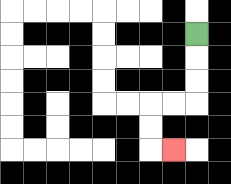{'start': '[8, 1]', 'end': '[7, 6]', 'path_directions': 'D,D,D,L,L,D,D,R', 'path_coordinates': '[[8, 1], [8, 2], [8, 3], [8, 4], [7, 4], [6, 4], [6, 5], [6, 6], [7, 6]]'}